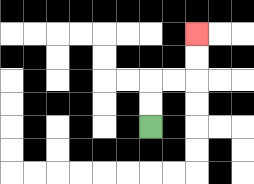{'start': '[6, 5]', 'end': '[8, 1]', 'path_directions': 'U,U,R,R,U,U', 'path_coordinates': '[[6, 5], [6, 4], [6, 3], [7, 3], [8, 3], [8, 2], [8, 1]]'}